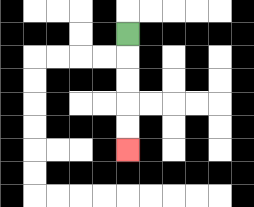{'start': '[5, 1]', 'end': '[5, 6]', 'path_directions': 'D,D,D,D,D', 'path_coordinates': '[[5, 1], [5, 2], [5, 3], [5, 4], [5, 5], [5, 6]]'}